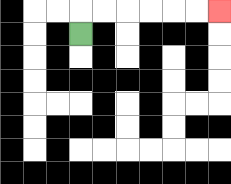{'start': '[3, 1]', 'end': '[9, 0]', 'path_directions': 'U,R,R,R,R,R,R', 'path_coordinates': '[[3, 1], [3, 0], [4, 0], [5, 0], [6, 0], [7, 0], [8, 0], [9, 0]]'}